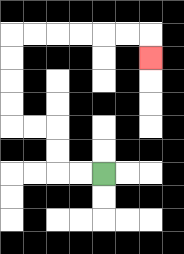{'start': '[4, 7]', 'end': '[6, 2]', 'path_directions': 'L,L,U,U,L,L,U,U,U,U,R,R,R,R,R,R,D', 'path_coordinates': '[[4, 7], [3, 7], [2, 7], [2, 6], [2, 5], [1, 5], [0, 5], [0, 4], [0, 3], [0, 2], [0, 1], [1, 1], [2, 1], [3, 1], [4, 1], [5, 1], [6, 1], [6, 2]]'}